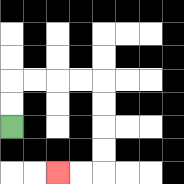{'start': '[0, 5]', 'end': '[2, 7]', 'path_directions': 'U,U,R,R,R,R,D,D,D,D,L,L', 'path_coordinates': '[[0, 5], [0, 4], [0, 3], [1, 3], [2, 3], [3, 3], [4, 3], [4, 4], [4, 5], [4, 6], [4, 7], [3, 7], [2, 7]]'}